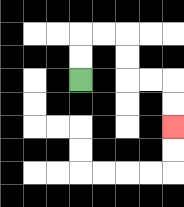{'start': '[3, 3]', 'end': '[7, 5]', 'path_directions': 'U,U,R,R,D,D,R,R,D,D', 'path_coordinates': '[[3, 3], [3, 2], [3, 1], [4, 1], [5, 1], [5, 2], [5, 3], [6, 3], [7, 3], [7, 4], [7, 5]]'}